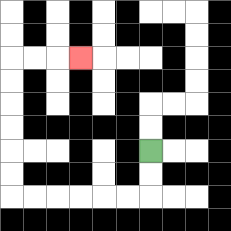{'start': '[6, 6]', 'end': '[3, 2]', 'path_directions': 'D,D,L,L,L,L,L,L,U,U,U,U,U,U,R,R,R', 'path_coordinates': '[[6, 6], [6, 7], [6, 8], [5, 8], [4, 8], [3, 8], [2, 8], [1, 8], [0, 8], [0, 7], [0, 6], [0, 5], [0, 4], [0, 3], [0, 2], [1, 2], [2, 2], [3, 2]]'}